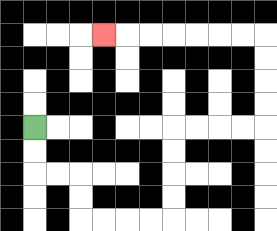{'start': '[1, 5]', 'end': '[4, 1]', 'path_directions': 'D,D,R,R,D,D,R,R,R,R,U,U,U,U,R,R,R,R,U,U,U,U,L,L,L,L,L,L,L', 'path_coordinates': '[[1, 5], [1, 6], [1, 7], [2, 7], [3, 7], [3, 8], [3, 9], [4, 9], [5, 9], [6, 9], [7, 9], [7, 8], [7, 7], [7, 6], [7, 5], [8, 5], [9, 5], [10, 5], [11, 5], [11, 4], [11, 3], [11, 2], [11, 1], [10, 1], [9, 1], [8, 1], [7, 1], [6, 1], [5, 1], [4, 1]]'}